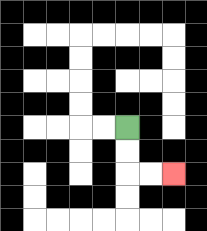{'start': '[5, 5]', 'end': '[7, 7]', 'path_directions': 'D,D,R,R', 'path_coordinates': '[[5, 5], [5, 6], [5, 7], [6, 7], [7, 7]]'}